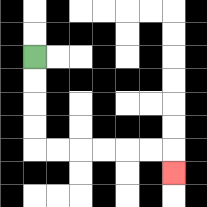{'start': '[1, 2]', 'end': '[7, 7]', 'path_directions': 'D,D,D,D,R,R,R,R,R,R,D', 'path_coordinates': '[[1, 2], [1, 3], [1, 4], [1, 5], [1, 6], [2, 6], [3, 6], [4, 6], [5, 6], [6, 6], [7, 6], [7, 7]]'}